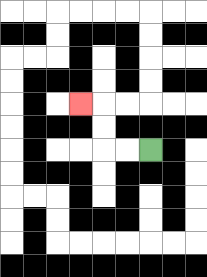{'start': '[6, 6]', 'end': '[3, 4]', 'path_directions': 'L,L,U,U,L', 'path_coordinates': '[[6, 6], [5, 6], [4, 6], [4, 5], [4, 4], [3, 4]]'}